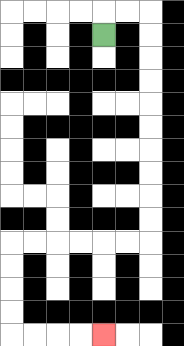{'start': '[4, 1]', 'end': '[4, 14]', 'path_directions': 'U,R,R,D,D,D,D,D,D,D,D,D,D,L,L,L,L,L,L,D,D,D,D,R,R,R,R', 'path_coordinates': '[[4, 1], [4, 0], [5, 0], [6, 0], [6, 1], [6, 2], [6, 3], [6, 4], [6, 5], [6, 6], [6, 7], [6, 8], [6, 9], [6, 10], [5, 10], [4, 10], [3, 10], [2, 10], [1, 10], [0, 10], [0, 11], [0, 12], [0, 13], [0, 14], [1, 14], [2, 14], [3, 14], [4, 14]]'}